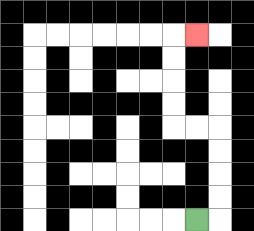{'start': '[8, 9]', 'end': '[8, 1]', 'path_directions': 'R,U,U,U,U,L,L,U,U,U,U,R', 'path_coordinates': '[[8, 9], [9, 9], [9, 8], [9, 7], [9, 6], [9, 5], [8, 5], [7, 5], [7, 4], [7, 3], [7, 2], [7, 1], [8, 1]]'}